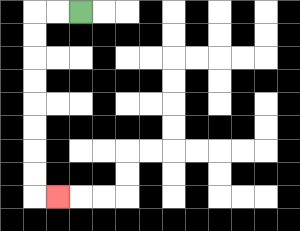{'start': '[3, 0]', 'end': '[2, 8]', 'path_directions': 'L,L,D,D,D,D,D,D,D,D,R', 'path_coordinates': '[[3, 0], [2, 0], [1, 0], [1, 1], [1, 2], [1, 3], [1, 4], [1, 5], [1, 6], [1, 7], [1, 8], [2, 8]]'}